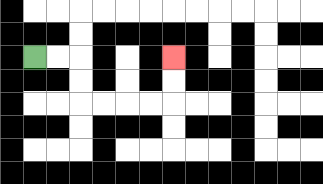{'start': '[1, 2]', 'end': '[7, 2]', 'path_directions': 'R,R,D,D,R,R,R,R,U,U', 'path_coordinates': '[[1, 2], [2, 2], [3, 2], [3, 3], [3, 4], [4, 4], [5, 4], [6, 4], [7, 4], [7, 3], [7, 2]]'}